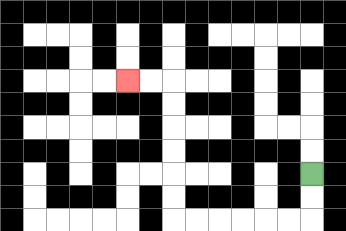{'start': '[13, 7]', 'end': '[5, 3]', 'path_directions': 'D,D,L,L,L,L,L,L,U,U,U,U,U,U,L,L', 'path_coordinates': '[[13, 7], [13, 8], [13, 9], [12, 9], [11, 9], [10, 9], [9, 9], [8, 9], [7, 9], [7, 8], [7, 7], [7, 6], [7, 5], [7, 4], [7, 3], [6, 3], [5, 3]]'}